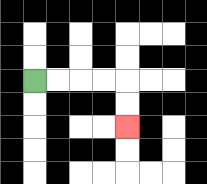{'start': '[1, 3]', 'end': '[5, 5]', 'path_directions': 'R,R,R,R,D,D', 'path_coordinates': '[[1, 3], [2, 3], [3, 3], [4, 3], [5, 3], [5, 4], [5, 5]]'}